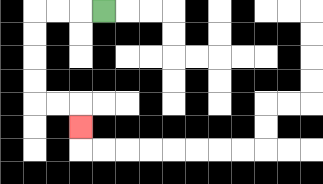{'start': '[4, 0]', 'end': '[3, 5]', 'path_directions': 'L,L,L,D,D,D,D,R,R,D', 'path_coordinates': '[[4, 0], [3, 0], [2, 0], [1, 0], [1, 1], [1, 2], [1, 3], [1, 4], [2, 4], [3, 4], [3, 5]]'}